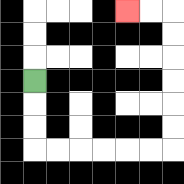{'start': '[1, 3]', 'end': '[5, 0]', 'path_directions': 'D,D,D,R,R,R,R,R,R,U,U,U,U,U,U,L,L', 'path_coordinates': '[[1, 3], [1, 4], [1, 5], [1, 6], [2, 6], [3, 6], [4, 6], [5, 6], [6, 6], [7, 6], [7, 5], [7, 4], [7, 3], [7, 2], [7, 1], [7, 0], [6, 0], [5, 0]]'}